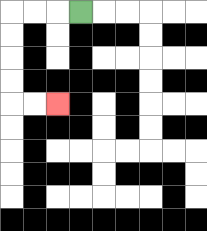{'start': '[3, 0]', 'end': '[2, 4]', 'path_directions': 'L,L,L,D,D,D,D,R,R', 'path_coordinates': '[[3, 0], [2, 0], [1, 0], [0, 0], [0, 1], [0, 2], [0, 3], [0, 4], [1, 4], [2, 4]]'}